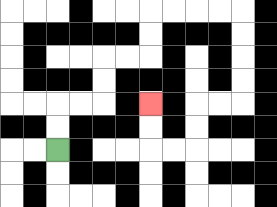{'start': '[2, 6]', 'end': '[6, 4]', 'path_directions': 'U,U,R,R,U,U,R,R,U,U,R,R,R,R,D,D,D,D,L,L,D,D,L,L,U,U', 'path_coordinates': '[[2, 6], [2, 5], [2, 4], [3, 4], [4, 4], [4, 3], [4, 2], [5, 2], [6, 2], [6, 1], [6, 0], [7, 0], [8, 0], [9, 0], [10, 0], [10, 1], [10, 2], [10, 3], [10, 4], [9, 4], [8, 4], [8, 5], [8, 6], [7, 6], [6, 6], [6, 5], [6, 4]]'}